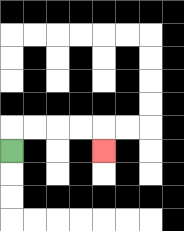{'start': '[0, 6]', 'end': '[4, 6]', 'path_directions': 'U,R,R,R,R,D', 'path_coordinates': '[[0, 6], [0, 5], [1, 5], [2, 5], [3, 5], [4, 5], [4, 6]]'}